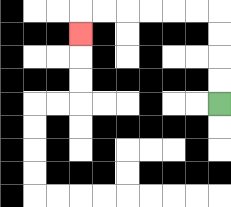{'start': '[9, 4]', 'end': '[3, 1]', 'path_directions': 'U,U,U,U,L,L,L,L,L,L,D', 'path_coordinates': '[[9, 4], [9, 3], [9, 2], [9, 1], [9, 0], [8, 0], [7, 0], [6, 0], [5, 0], [4, 0], [3, 0], [3, 1]]'}